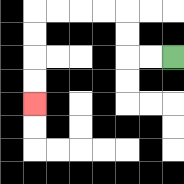{'start': '[7, 2]', 'end': '[1, 4]', 'path_directions': 'L,L,U,U,L,L,L,L,D,D,D,D', 'path_coordinates': '[[7, 2], [6, 2], [5, 2], [5, 1], [5, 0], [4, 0], [3, 0], [2, 0], [1, 0], [1, 1], [1, 2], [1, 3], [1, 4]]'}